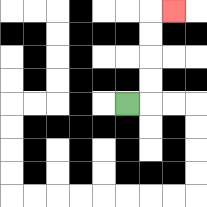{'start': '[5, 4]', 'end': '[7, 0]', 'path_directions': 'R,U,U,U,U,R', 'path_coordinates': '[[5, 4], [6, 4], [6, 3], [6, 2], [6, 1], [6, 0], [7, 0]]'}